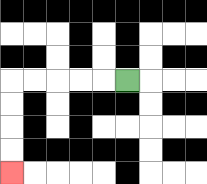{'start': '[5, 3]', 'end': '[0, 7]', 'path_directions': 'L,L,L,L,L,D,D,D,D', 'path_coordinates': '[[5, 3], [4, 3], [3, 3], [2, 3], [1, 3], [0, 3], [0, 4], [0, 5], [0, 6], [0, 7]]'}